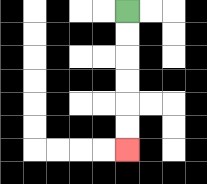{'start': '[5, 0]', 'end': '[5, 6]', 'path_directions': 'D,D,D,D,D,D', 'path_coordinates': '[[5, 0], [5, 1], [5, 2], [5, 3], [5, 4], [5, 5], [5, 6]]'}